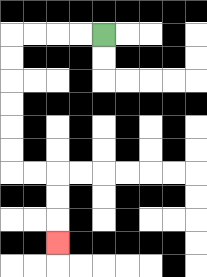{'start': '[4, 1]', 'end': '[2, 10]', 'path_directions': 'L,L,L,L,D,D,D,D,D,D,R,R,D,D,D', 'path_coordinates': '[[4, 1], [3, 1], [2, 1], [1, 1], [0, 1], [0, 2], [0, 3], [0, 4], [0, 5], [0, 6], [0, 7], [1, 7], [2, 7], [2, 8], [2, 9], [2, 10]]'}